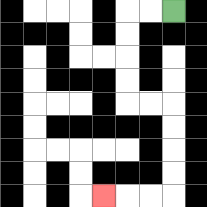{'start': '[7, 0]', 'end': '[4, 8]', 'path_directions': 'L,L,D,D,D,D,R,R,D,D,D,D,L,L,L', 'path_coordinates': '[[7, 0], [6, 0], [5, 0], [5, 1], [5, 2], [5, 3], [5, 4], [6, 4], [7, 4], [7, 5], [7, 6], [7, 7], [7, 8], [6, 8], [5, 8], [4, 8]]'}